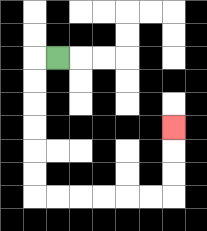{'start': '[2, 2]', 'end': '[7, 5]', 'path_directions': 'L,D,D,D,D,D,D,R,R,R,R,R,R,U,U,U', 'path_coordinates': '[[2, 2], [1, 2], [1, 3], [1, 4], [1, 5], [1, 6], [1, 7], [1, 8], [2, 8], [3, 8], [4, 8], [5, 8], [6, 8], [7, 8], [7, 7], [7, 6], [7, 5]]'}